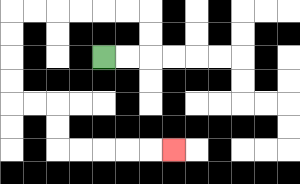{'start': '[4, 2]', 'end': '[7, 6]', 'path_directions': 'R,R,U,U,L,L,L,L,L,L,D,D,D,D,R,R,D,D,R,R,R,R,R', 'path_coordinates': '[[4, 2], [5, 2], [6, 2], [6, 1], [6, 0], [5, 0], [4, 0], [3, 0], [2, 0], [1, 0], [0, 0], [0, 1], [0, 2], [0, 3], [0, 4], [1, 4], [2, 4], [2, 5], [2, 6], [3, 6], [4, 6], [5, 6], [6, 6], [7, 6]]'}